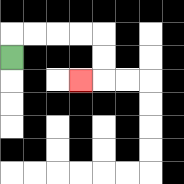{'start': '[0, 2]', 'end': '[3, 3]', 'path_directions': 'U,R,R,R,R,D,D,L', 'path_coordinates': '[[0, 2], [0, 1], [1, 1], [2, 1], [3, 1], [4, 1], [4, 2], [4, 3], [3, 3]]'}